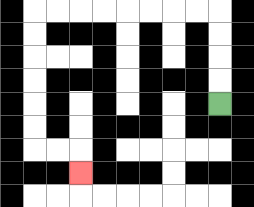{'start': '[9, 4]', 'end': '[3, 7]', 'path_directions': 'U,U,U,U,L,L,L,L,L,L,L,L,D,D,D,D,D,D,R,R,D', 'path_coordinates': '[[9, 4], [9, 3], [9, 2], [9, 1], [9, 0], [8, 0], [7, 0], [6, 0], [5, 0], [4, 0], [3, 0], [2, 0], [1, 0], [1, 1], [1, 2], [1, 3], [1, 4], [1, 5], [1, 6], [2, 6], [3, 6], [3, 7]]'}